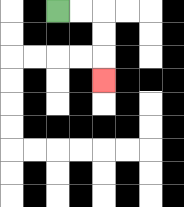{'start': '[2, 0]', 'end': '[4, 3]', 'path_directions': 'R,R,D,D,D', 'path_coordinates': '[[2, 0], [3, 0], [4, 0], [4, 1], [4, 2], [4, 3]]'}